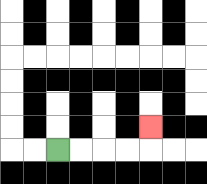{'start': '[2, 6]', 'end': '[6, 5]', 'path_directions': 'R,R,R,R,U', 'path_coordinates': '[[2, 6], [3, 6], [4, 6], [5, 6], [6, 6], [6, 5]]'}